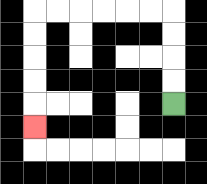{'start': '[7, 4]', 'end': '[1, 5]', 'path_directions': 'U,U,U,U,L,L,L,L,L,L,D,D,D,D,D', 'path_coordinates': '[[7, 4], [7, 3], [7, 2], [7, 1], [7, 0], [6, 0], [5, 0], [4, 0], [3, 0], [2, 0], [1, 0], [1, 1], [1, 2], [1, 3], [1, 4], [1, 5]]'}